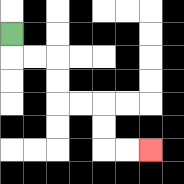{'start': '[0, 1]', 'end': '[6, 6]', 'path_directions': 'D,R,R,D,D,R,R,D,D,R,R', 'path_coordinates': '[[0, 1], [0, 2], [1, 2], [2, 2], [2, 3], [2, 4], [3, 4], [4, 4], [4, 5], [4, 6], [5, 6], [6, 6]]'}